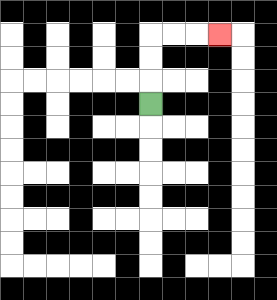{'start': '[6, 4]', 'end': '[9, 1]', 'path_directions': 'U,U,U,R,R,R', 'path_coordinates': '[[6, 4], [6, 3], [6, 2], [6, 1], [7, 1], [8, 1], [9, 1]]'}